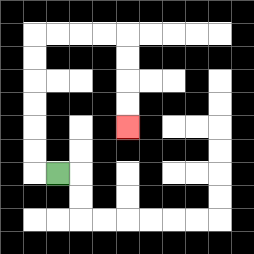{'start': '[2, 7]', 'end': '[5, 5]', 'path_directions': 'L,U,U,U,U,U,U,R,R,R,R,D,D,D,D', 'path_coordinates': '[[2, 7], [1, 7], [1, 6], [1, 5], [1, 4], [1, 3], [1, 2], [1, 1], [2, 1], [3, 1], [4, 1], [5, 1], [5, 2], [5, 3], [5, 4], [5, 5]]'}